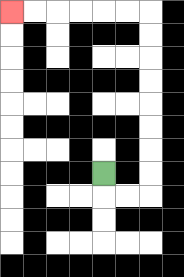{'start': '[4, 7]', 'end': '[0, 0]', 'path_directions': 'D,R,R,U,U,U,U,U,U,U,U,L,L,L,L,L,L', 'path_coordinates': '[[4, 7], [4, 8], [5, 8], [6, 8], [6, 7], [6, 6], [6, 5], [6, 4], [6, 3], [6, 2], [6, 1], [6, 0], [5, 0], [4, 0], [3, 0], [2, 0], [1, 0], [0, 0]]'}